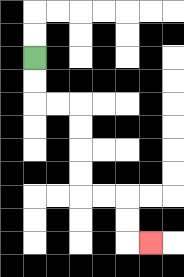{'start': '[1, 2]', 'end': '[6, 10]', 'path_directions': 'D,D,R,R,D,D,D,D,R,R,D,D,R', 'path_coordinates': '[[1, 2], [1, 3], [1, 4], [2, 4], [3, 4], [3, 5], [3, 6], [3, 7], [3, 8], [4, 8], [5, 8], [5, 9], [5, 10], [6, 10]]'}